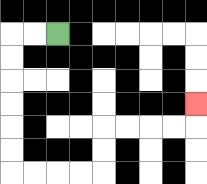{'start': '[2, 1]', 'end': '[8, 4]', 'path_directions': 'L,L,D,D,D,D,D,D,R,R,R,R,U,U,R,R,R,R,U', 'path_coordinates': '[[2, 1], [1, 1], [0, 1], [0, 2], [0, 3], [0, 4], [0, 5], [0, 6], [0, 7], [1, 7], [2, 7], [3, 7], [4, 7], [4, 6], [4, 5], [5, 5], [6, 5], [7, 5], [8, 5], [8, 4]]'}